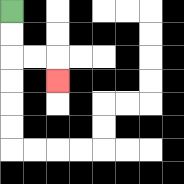{'start': '[0, 0]', 'end': '[2, 3]', 'path_directions': 'D,D,R,R,D', 'path_coordinates': '[[0, 0], [0, 1], [0, 2], [1, 2], [2, 2], [2, 3]]'}